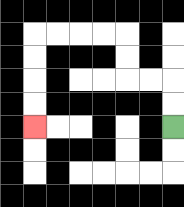{'start': '[7, 5]', 'end': '[1, 5]', 'path_directions': 'U,U,L,L,U,U,L,L,L,L,D,D,D,D', 'path_coordinates': '[[7, 5], [7, 4], [7, 3], [6, 3], [5, 3], [5, 2], [5, 1], [4, 1], [3, 1], [2, 1], [1, 1], [1, 2], [1, 3], [1, 4], [1, 5]]'}